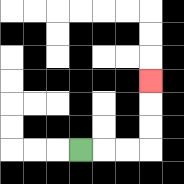{'start': '[3, 6]', 'end': '[6, 3]', 'path_directions': 'R,R,R,U,U,U', 'path_coordinates': '[[3, 6], [4, 6], [5, 6], [6, 6], [6, 5], [6, 4], [6, 3]]'}